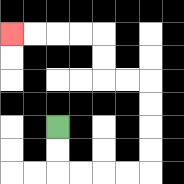{'start': '[2, 5]', 'end': '[0, 1]', 'path_directions': 'D,D,R,R,R,R,U,U,U,U,L,L,U,U,L,L,L,L', 'path_coordinates': '[[2, 5], [2, 6], [2, 7], [3, 7], [4, 7], [5, 7], [6, 7], [6, 6], [6, 5], [6, 4], [6, 3], [5, 3], [4, 3], [4, 2], [4, 1], [3, 1], [2, 1], [1, 1], [0, 1]]'}